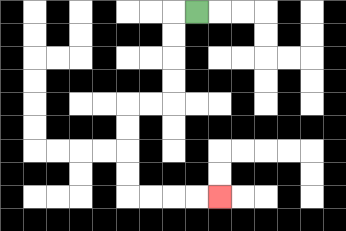{'start': '[8, 0]', 'end': '[9, 8]', 'path_directions': 'L,D,D,D,D,L,L,D,D,D,D,R,R,R,R', 'path_coordinates': '[[8, 0], [7, 0], [7, 1], [7, 2], [7, 3], [7, 4], [6, 4], [5, 4], [5, 5], [5, 6], [5, 7], [5, 8], [6, 8], [7, 8], [8, 8], [9, 8]]'}